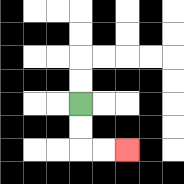{'start': '[3, 4]', 'end': '[5, 6]', 'path_directions': 'D,D,R,R', 'path_coordinates': '[[3, 4], [3, 5], [3, 6], [4, 6], [5, 6]]'}